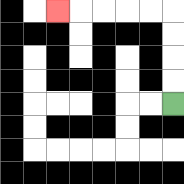{'start': '[7, 4]', 'end': '[2, 0]', 'path_directions': 'U,U,U,U,L,L,L,L,L', 'path_coordinates': '[[7, 4], [7, 3], [7, 2], [7, 1], [7, 0], [6, 0], [5, 0], [4, 0], [3, 0], [2, 0]]'}